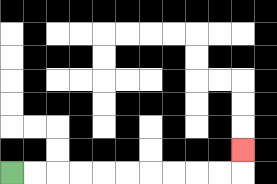{'start': '[0, 7]', 'end': '[10, 6]', 'path_directions': 'R,R,R,R,R,R,R,R,R,R,U', 'path_coordinates': '[[0, 7], [1, 7], [2, 7], [3, 7], [4, 7], [5, 7], [6, 7], [7, 7], [8, 7], [9, 7], [10, 7], [10, 6]]'}